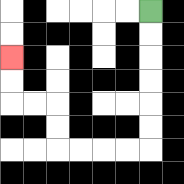{'start': '[6, 0]', 'end': '[0, 2]', 'path_directions': 'D,D,D,D,D,D,L,L,L,L,U,U,L,L,U,U', 'path_coordinates': '[[6, 0], [6, 1], [6, 2], [6, 3], [6, 4], [6, 5], [6, 6], [5, 6], [4, 6], [3, 6], [2, 6], [2, 5], [2, 4], [1, 4], [0, 4], [0, 3], [0, 2]]'}